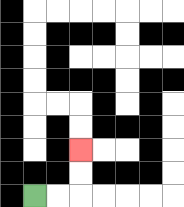{'start': '[1, 8]', 'end': '[3, 6]', 'path_directions': 'R,R,U,U', 'path_coordinates': '[[1, 8], [2, 8], [3, 8], [3, 7], [3, 6]]'}